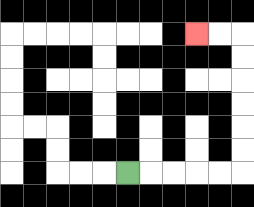{'start': '[5, 7]', 'end': '[8, 1]', 'path_directions': 'R,R,R,R,R,U,U,U,U,U,U,L,L', 'path_coordinates': '[[5, 7], [6, 7], [7, 7], [8, 7], [9, 7], [10, 7], [10, 6], [10, 5], [10, 4], [10, 3], [10, 2], [10, 1], [9, 1], [8, 1]]'}